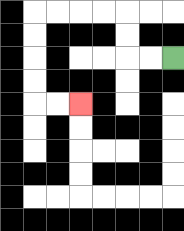{'start': '[7, 2]', 'end': '[3, 4]', 'path_directions': 'L,L,U,U,L,L,L,L,D,D,D,D,R,R', 'path_coordinates': '[[7, 2], [6, 2], [5, 2], [5, 1], [5, 0], [4, 0], [3, 0], [2, 0], [1, 0], [1, 1], [1, 2], [1, 3], [1, 4], [2, 4], [3, 4]]'}